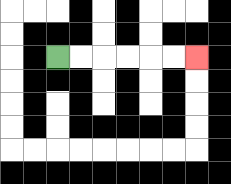{'start': '[2, 2]', 'end': '[8, 2]', 'path_directions': 'R,R,R,R,R,R', 'path_coordinates': '[[2, 2], [3, 2], [4, 2], [5, 2], [6, 2], [7, 2], [8, 2]]'}